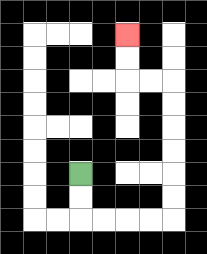{'start': '[3, 7]', 'end': '[5, 1]', 'path_directions': 'D,D,R,R,R,R,U,U,U,U,U,U,L,L,U,U', 'path_coordinates': '[[3, 7], [3, 8], [3, 9], [4, 9], [5, 9], [6, 9], [7, 9], [7, 8], [7, 7], [7, 6], [7, 5], [7, 4], [7, 3], [6, 3], [5, 3], [5, 2], [5, 1]]'}